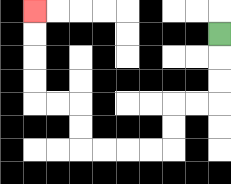{'start': '[9, 1]', 'end': '[1, 0]', 'path_directions': 'D,D,D,L,L,D,D,L,L,L,L,U,U,L,L,U,U,U,U', 'path_coordinates': '[[9, 1], [9, 2], [9, 3], [9, 4], [8, 4], [7, 4], [7, 5], [7, 6], [6, 6], [5, 6], [4, 6], [3, 6], [3, 5], [3, 4], [2, 4], [1, 4], [1, 3], [1, 2], [1, 1], [1, 0]]'}